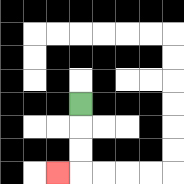{'start': '[3, 4]', 'end': '[2, 7]', 'path_directions': 'D,D,D,L', 'path_coordinates': '[[3, 4], [3, 5], [3, 6], [3, 7], [2, 7]]'}